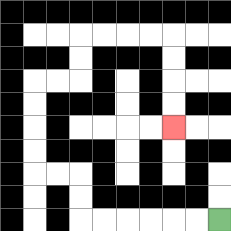{'start': '[9, 9]', 'end': '[7, 5]', 'path_directions': 'L,L,L,L,L,L,U,U,L,L,U,U,U,U,R,R,U,U,R,R,R,R,D,D,D,D', 'path_coordinates': '[[9, 9], [8, 9], [7, 9], [6, 9], [5, 9], [4, 9], [3, 9], [3, 8], [3, 7], [2, 7], [1, 7], [1, 6], [1, 5], [1, 4], [1, 3], [2, 3], [3, 3], [3, 2], [3, 1], [4, 1], [5, 1], [6, 1], [7, 1], [7, 2], [7, 3], [7, 4], [7, 5]]'}